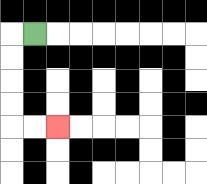{'start': '[1, 1]', 'end': '[2, 5]', 'path_directions': 'L,D,D,D,D,R,R', 'path_coordinates': '[[1, 1], [0, 1], [0, 2], [0, 3], [0, 4], [0, 5], [1, 5], [2, 5]]'}